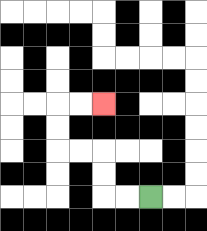{'start': '[6, 8]', 'end': '[4, 4]', 'path_directions': 'L,L,U,U,L,L,U,U,R,R', 'path_coordinates': '[[6, 8], [5, 8], [4, 8], [4, 7], [4, 6], [3, 6], [2, 6], [2, 5], [2, 4], [3, 4], [4, 4]]'}